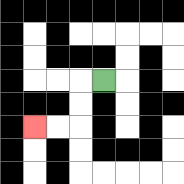{'start': '[4, 3]', 'end': '[1, 5]', 'path_directions': 'L,D,D,L,L', 'path_coordinates': '[[4, 3], [3, 3], [3, 4], [3, 5], [2, 5], [1, 5]]'}